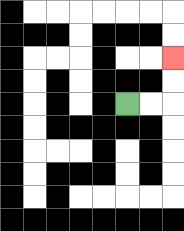{'start': '[5, 4]', 'end': '[7, 2]', 'path_directions': 'R,R,U,U', 'path_coordinates': '[[5, 4], [6, 4], [7, 4], [7, 3], [7, 2]]'}